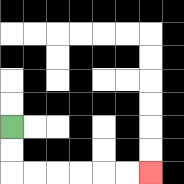{'start': '[0, 5]', 'end': '[6, 7]', 'path_directions': 'D,D,R,R,R,R,R,R', 'path_coordinates': '[[0, 5], [0, 6], [0, 7], [1, 7], [2, 7], [3, 7], [4, 7], [5, 7], [6, 7]]'}